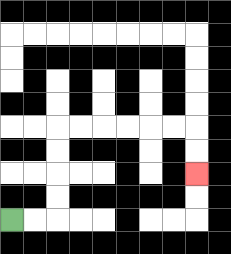{'start': '[0, 9]', 'end': '[8, 7]', 'path_directions': 'R,R,U,U,U,U,R,R,R,R,R,R,D,D', 'path_coordinates': '[[0, 9], [1, 9], [2, 9], [2, 8], [2, 7], [2, 6], [2, 5], [3, 5], [4, 5], [5, 5], [6, 5], [7, 5], [8, 5], [8, 6], [8, 7]]'}